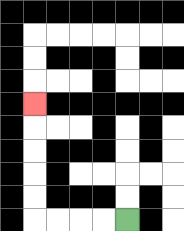{'start': '[5, 9]', 'end': '[1, 4]', 'path_directions': 'L,L,L,L,U,U,U,U,U', 'path_coordinates': '[[5, 9], [4, 9], [3, 9], [2, 9], [1, 9], [1, 8], [1, 7], [1, 6], [1, 5], [1, 4]]'}